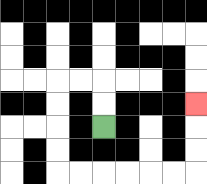{'start': '[4, 5]', 'end': '[8, 4]', 'path_directions': 'U,U,L,L,D,D,D,D,R,R,R,R,R,R,U,U,U', 'path_coordinates': '[[4, 5], [4, 4], [4, 3], [3, 3], [2, 3], [2, 4], [2, 5], [2, 6], [2, 7], [3, 7], [4, 7], [5, 7], [6, 7], [7, 7], [8, 7], [8, 6], [8, 5], [8, 4]]'}